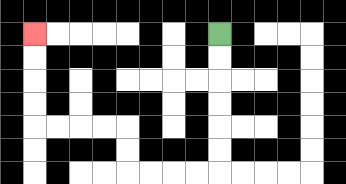{'start': '[9, 1]', 'end': '[1, 1]', 'path_directions': 'D,D,D,D,D,D,L,L,L,L,U,U,L,L,L,L,U,U,U,U', 'path_coordinates': '[[9, 1], [9, 2], [9, 3], [9, 4], [9, 5], [9, 6], [9, 7], [8, 7], [7, 7], [6, 7], [5, 7], [5, 6], [5, 5], [4, 5], [3, 5], [2, 5], [1, 5], [1, 4], [1, 3], [1, 2], [1, 1]]'}